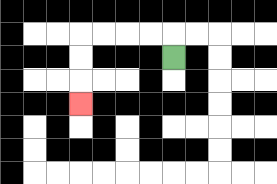{'start': '[7, 2]', 'end': '[3, 4]', 'path_directions': 'U,L,L,L,L,D,D,D', 'path_coordinates': '[[7, 2], [7, 1], [6, 1], [5, 1], [4, 1], [3, 1], [3, 2], [3, 3], [3, 4]]'}